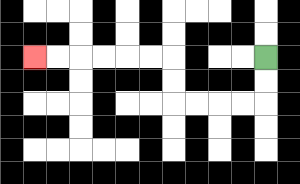{'start': '[11, 2]', 'end': '[1, 2]', 'path_directions': 'D,D,L,L,L,L,U,U,L,L,L,L,L,L', 'path_coordinates': '[[11, 2], [11, 3], [11, 4], [10, 4], [9, 4], [8, 4], [7, 4], [7, 3], [7, 2], [6, 2], [5, 2], [4, 2], [3, 2], [2, 2], [1, 2]]'}